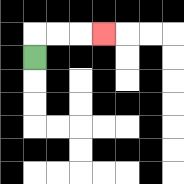{'start': '[1, 2]', 'end': '[4, 1]', 'path_directions': 'U,R,R,R', 'path_coordinates': '[[1, 2], [1, 1], [2, 1], [3, 1], [4, 1]]'}